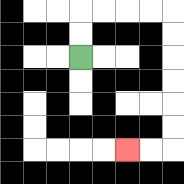{'start': '[3, 2]', 'end': '[5, 6]', 'path_directions': 'U,U,R,R,R,R,D,D,D,D,D,D,L,L', 'path_coordinates': '[[3, 2], [3, 1], [3, 0], [4, 0], [5, 0], [6, 0], [7, 0], [7, 1], [7, 2], [7, 3], [7, 4], [7, 5], [7, 6], [6, 6], [5, 6]]'}